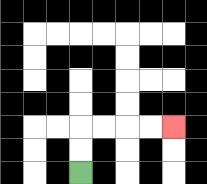{'start': '[3, 7]', 'end': '[7, 5]', 'path_directions': 'U,U,R,R,R,R', 'path_coordinates': '[[3, 7], [3, 6], [3, 5], [4, 5], [5, 5], [6, 5], [7, 5]]'}